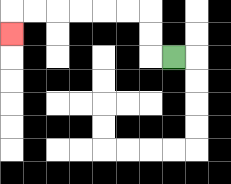{'start': '[7, 2]', 'end': '[0, 1]', 'path_directions': 'L,U,U,L,L,L,L,L,L,D', 'path_coordinates': '[[7, 2], [6, 2], [6, 1], [6, 0], [5, 0], [4, 0], [3, 0], [2, 0], [1, 0], [0, 0], [0, 1]]'}